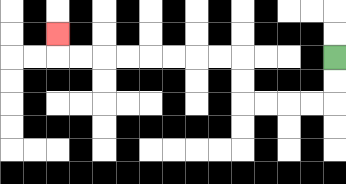{'start': '[14, 2]', 'end': '[2, 1]', 'path_directions': 'D,D,L,L,L,L,U,U,L,L,L,L,L,L,L,L,U', 'path_coordinates': '[[14, 2], [14, 3], [14, 4], [13, 4], [12, 4], [11, 4], [10, 4], [10, 3], [10, 2], [9, 2], [8, 2], [7, 2], [6, 2], [5, 2], [4, 2], [3, 2], [2, 2], [2, 1]]'}